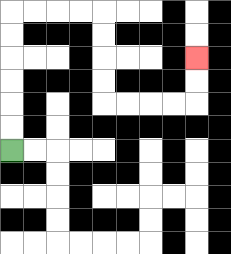{'start': '[0, 6]', 'end': '[8, 2]', 'path_directions': 'U,U,U,U,U,U,R,R,R,R,D,D,D,D,R,R,R,R,U,U', 'path_coordinates': '[[0, 6], [0, 5], [0, 4], [0, 3], [0, 2], [0, 1], [0, 0], [1, 0], [2, 0], [3, 0], [4, 0], [4, 1], [4, 2], [4, 3], [4, 4], [5, 4], [6, 4], [7, 4], [8, 4], [8, 3], [8, 2]]'}